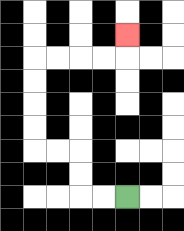{'start': '[5, 8]', 'end': '[5, 1]', 'path_directions': 'L,L,U,U,L,L,U,U,U,U,R,R,R,R,U', 'path_coordinates': '[[5, 8], [4, 8], [3, 8], [3, 7], [3, 6], [2, 6], [1, 6], [1, 5], [1, 4], [1, 3], [1, 2], [2, 2], [3, 2], [4, 2], [5, 2], [5, 1]]'}